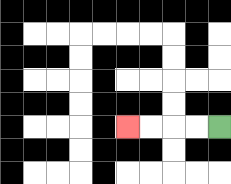{'start': '[9, 5]', 'end': '[5, 5]', 'path_directions': 'L,L,L,L', 'path_coordinates': '[[9, 5], [8, 5], [7, 5], [6, 5], [5, 5]]'}